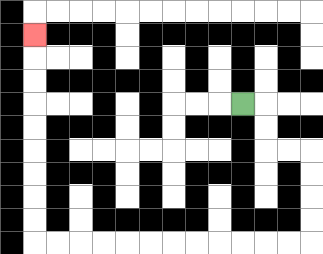{'start': '[10, 4]', 'end': '[1, 1]', 'path_directions': 'R,D,D,R,R,D,D,D,D,L,L,L,L,L,L,L,L,L,L,L,L,U,U,U,U,U,U,U,U,U', 'path_coordinates': '[[10, 4], [11, 4], [11, 5], [11, 6], [12, 6], [13, 6], [13, 7], [13, 8], [13, 9], [13, 10], [12, 10], [11, 10], [10, 10], [9, 10], [8, 10], [7, 10], [6, 10], [5, 10], [4, 10], [3, 10], [2, 10], [1, 10], [1, 9], [1, 8], [1, 7], [1, 6], [1, 5], [1, 4], [1, 3], [1, 2], [1, 1]]'}